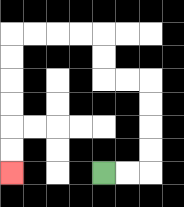{'start': '[4, 7]', 'end': '[0, 7]', 'path_directions': 'R,R,U,U,U,U,L,L,U,U,L,L,L,L,D,D,D,D,D,D', 'path_coordinates': '[[4, 7], [5, 7], [6, 7], [6, 6], [6, 5], [6, 4], [6, 3], [5, 3], [4, 3], [4, 2], [4, 1], [3, 1], [2, 1], [1, 1], [0, 1], [0, 2], [0, 3], [0, 4], [0, 5], [0, 6], [0, 7]]'}